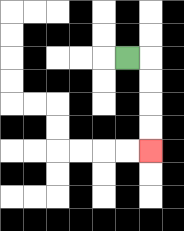{'start': '[5, 2]', 'end': '[6, 6]', 'path_directions': 'R,D,D,D,D', 'path_coordinates': '[[5, 2], [6, 2], [6, 3], [6, 4], [6, 5], [6, 6]]'}